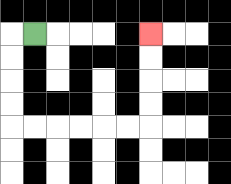{'start': '[1, 1]', 'end': '[6, 1]', 'path_directions': 'L,D,D,D,D,R,R,R,R,R,R,U,U,U,U', 'path_coordinates': '[[1, 1], [0, 1], [0, 2], [0, 3], [0, 4], [0, 5], [1, 5], [2, 5], [3, 5], [4, 5], [5, 5], [6, 5], [6, 4], [6, 3], [6, 2], [6, 1]]'}